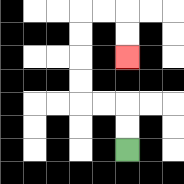{'start': '[5, 6]', 'end': '[5, 2]', 'path_directions': 'U,U,L,L,U,U,U,U,R,R,D,D', 'path_coordinates': '[[5, 6], [5, 5], [5, 4], [4, 4], [3, 4], [3, 3], [3, 2], [3, 1], [3, 0], [4, 0], [5, 0], [5, 1], [5, 2]]'}